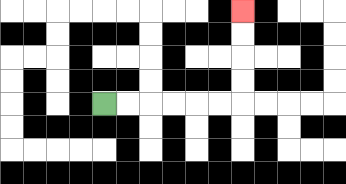{'start': '[4, 4]', 'end': '[10, 0]', 'path_directions': 'R,R,R,R,R,R,U,U,U,U', 'path_coordinates': '[[4, 4], [5, 4], [6, 4], [7, 4], [8, 4], [9, 4], [10, 4], [10, 3], [10, 2], [10, 1], [10, 0]]'}